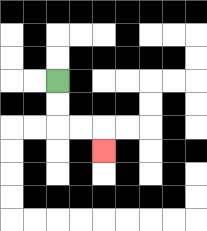{'start': '[2, 3]', 'end': '[4, 6]', 'path_directions': 'D,D,R,R,D', 'path_coordinates': '[[2, 3], [2, 4], [2, 5], [3, 5], [4, 5], [4, 6]]'}